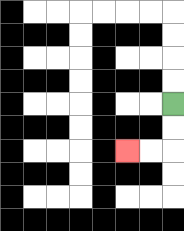{'start': '[7, 4]', 'end': '[5, 6]', 'path_directions': 'D,D,L,L', 'path_coordinates': '[[7, 4], [7, 5], [7, 6], [6, 6], [5, 6]]'}